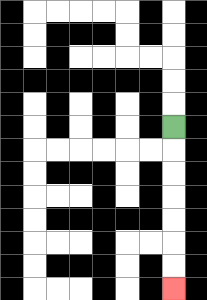{'start': '[7, 5]', 'end': '[7, 12]', 'path_directions': 'D,D,D,D,D,D,D', 'path_coordinates': '[[7, 5], [7, 6], [7, 7], [7, 8], [7, 9], [7, 10], [7, 11], [7, 12]]'}